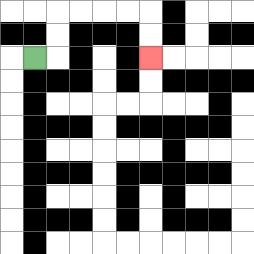{'start': '[1, 2]', 'end': '[6, 2]', 'path_directions': 'R,U,U,R,R,R,R,D,D', 'path_coordinates': '[[1, 2], [2, 2], [2, 1], [2, 0], [3, 0], [4, 0], [5, 0], [6, 0], [6, 1], [6, 2]]'}